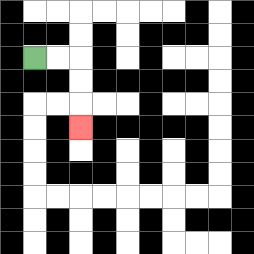{'start': '[1, 2]', 'end': '[3, 5]', 'path_directions': 'R,R,D,D,D', 'path_coordinates': '[[1, 2], [2, 2], [3, 2], [3, 3], [3, 4], [3, 5]]'}